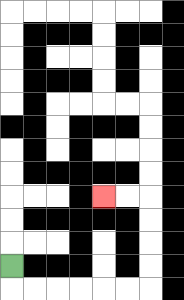{'start': '[0, 11]', 'end': '[4, 8]', 'path_directions': 'D,R,R,R,R,R,R,U,U,U,U,L,L', 'path_coordinates': '[[0, 11], [0, 12], [1, 12], [2, 12], [3, 12], [4, 12], [5, 12], [6, 12], [6, 11], [6, 10], [6, 9], [6, 8], [5, 8], [4, 8]]'}